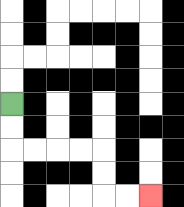{'start': '[0, 4]', 'end': '[6, 8]', 'path_directions': 'D,D,R,R,R,R,D,D,R,R', 'path_coordinates': '[[0, 4], [0, 5], [0, 6], [1, 6], [2, 6], [3, 6], [4, 6], [4, 7], [4, 8], [5, 8], [6, 8]]'}